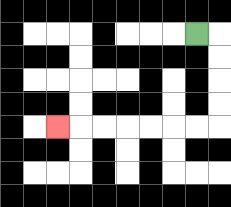{'start': '[8, 1]', 'end': '[2, 5]', 'path_directions': 'R,D,D,D,D,L,L,L,L,L,L,L', 'path_coordinates': '[[8, 1], [9, 1], [9, 2], [9, 3], [9, 4], [9, 5], [8, 5], [7, 5], [6, 5], [5, 5], [4, 5], [3, 5], [2, 5]]'}